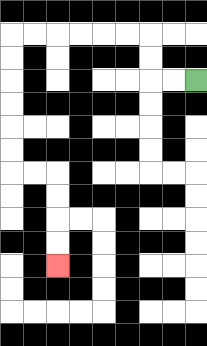{'start': '[8, 3]', 'end': '[2, 11]', 'path_directions': 'L,L,U,U,L,L,L,L,L,L,D,D,D,D,D,D,R,R,D,D,D,D', 'path_coordinates': '[[8, 3], [7, 3], [6, 3], [6, 2], [6, 1], [5, 1], [4, 1], [3, 1], [2, 1], [1, 1], [0, 1], [0, 2], [0, 3], [0, 4], [0, 5], [0, 6], [0, 7], [1, 7], [2, 7], [2, 8], [2, 9], [2, 10], [2, 11]]'}